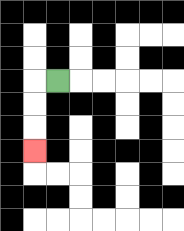{'start': '[2, 3]', 'end': '[1, 6]', 'path_directions': 'L,D,D,D', 'path_coordinates': '[[2, 3], [1, 3], [1, 4], [1, 5], [1, 6]]'}